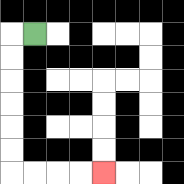{'start': '[1, 1]', 'end': '[4, 7]', 'path_directions': 'L,D,D,D,D,D,D,R,R,R,R', 'path_coordinates': '[[1, 1], [0, 1], [0, 2], [0, 3], [0, 4], [0, 5], [0, 6], [0, 7], [1, 7], [2, 7], [3, 7], [4, 7]]'}